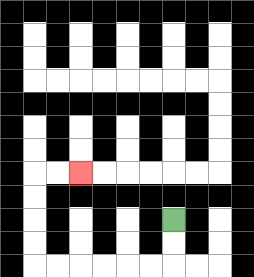{'start': '[7, 9]', 'end': '[3, 7]', 'path_directions': 'D,D,L,L,L,L,L,L,U,U,U,U,R,R', 'path_coordinates': '[[7, 9], [7, 10], [7, 11], [6, 11], [5, 11], [4, 11], [3, 11], [2, 11], [1, 11], [1, 10], [1, 9], [1, 8], [1, 7], [2, 7], [3, 7]]'}